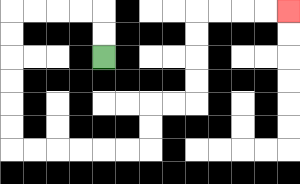{'start': '[4, 2]', 'end': '[12, 0]', 'path_directions': 'U,U,L,L,L,L,D,D,D,D,D,D,R,R,R,R,R,R,U,U,R,R,U,U,U,U,R,R,R,R', 'path_coordinates': '[[4, 2], [4, 1], [4, 0], [3, 0], [2, 0], [1, 0], [0, 0], [0, 1], [0, 2], [0, 3], [0, 4], [0, 5], [0, 6], [1, 6], [2, 6], [3, 6], [4, 6], [5, 6], [6, 6], [6, 5], [6, 4], [7, 4], [8, 4], [8, 3], [8, 2], [8, 1], [8, 0], [9, 0], [10, 0], [11, 0], [12, 0]]'}